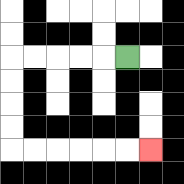{'start': '[5, 2]', 'end': '[6, 6]', 'path_directions': 'L,L,L,L,L,D,D,D,D,R,R,R,R,R,R', 'path_coordinates': '[[5, 2], [4, 2], [3, 2], [2, 2], [1, 2], [0, 2], [0, 3], [0, 4], [0, 5], [0, 6], [1, 6], [2, 6], [3, 6], [4, 6], [5, 6], [6, 6]]'}